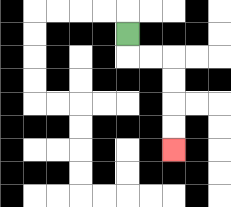{'start': '[5, 1]', 'end': '[7, 6]', 'path_directions': 'D,R,R,D,D,D,D', 'path_coordinates': '[[5, 1], [5, 2], [6, 2], [7, 2], [7, 3], [7, 4], [7, 5], [7, 6]]'}